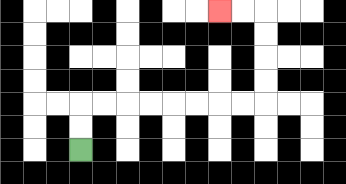{'start': '[3, 6]', 'end': '[9, 0]', 'path_directions': 'U,U,R,R,R,R,R,R,R,R,U,U,U,U,L,L', 'path_coordinates': '[[3, 6], [3, 5], [3, 4], [4, 4], [5, 4], [6, 4], [7, 4], [8, 4], [9, 4], [10, 4], [11, 4], [11, 3], [11, 2], [11, 1], [11, 0], [10, 0], [9, 0]]'}